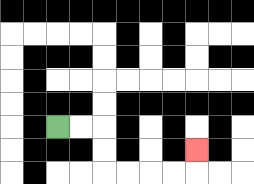{'start': '[2, 5]', 'end': '[8, 6]', 'path_directions': 'R,R,D,D,R,R,R,R,U', 'path_coordinates': '[[2, 5], [3, 5], [4, 5], [4, 6], [4, 7], [5, 7], [6, 7], [7, 7], [8, 7], [8, 6]]'}